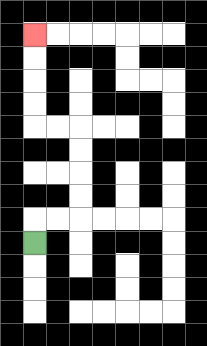{'start': '[1, 10]', 'end': '[1, 1]', 'path_directions': 'U,R,R,U,U,U,U,L,L,U,U,U,U', 'path_coordinates': '[[1, 10], [1, 9], [2, 9], [3, 9], [3, 8], [3, 7], [3, 6], [3, 5], [2, 5], [1, 5], [1, 4], [1, 3], [1, 2], [1, 1]]'}